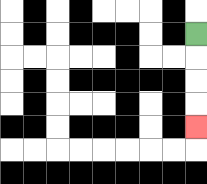{'start': '[8, 1]', 'end': '[8, 5]', 'path_directions': 'D,D,D,D', 'path_coordinates': '[[8, 1], [8, 2], [8, 3], [8, 4], [8, 5]]'}